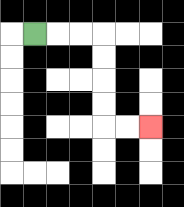{'start': '[1, 1]', 'end': '[6, 5]', 'path_directions': 'R,R,R,D,D,D,D,R,R', 'path_coordinates': '[[1, 1], [2, 1], [3, 1], [4, 1], [4, 2], [4, 3], [4, 4], [4, 5], [5, 5], [6, 5]]'}